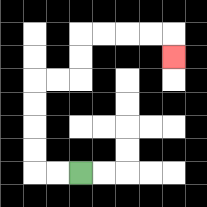{'start': '[3, 7]', 'end': '[7, 2]', 'path_directions': 'L,L,U,U,U,U,R,R,U,U,R,R,R,R,D', 'path_coordinates': '[[3, 7], [2, 7], [1, 7], [1, 6], [1, 5], [1, 4], [1, 3], [2, 3], [3, 3], [3, 2], [3, 1], [4, 1], [5, 1], [6, 1], [7, 1], [7, 2]]'}